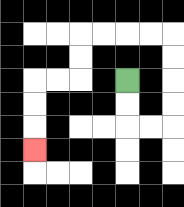{'start': '[5, 3]', 'end': '[1, 6]', 'path_directions': 'D,D,R,R,U,U,U,U,L,L,L,L,D,D,L,L,D,D,D', 'path_coordinates': '[[5, 3], [5, 4], [5, 5], [6, 5], [7, 5], [7, 4], [7, 3], [7, 2], [7, 1], [6, 1], [5, 1], [4, 1], [3, 1], [3, 2], [3, 3], [2, 3], [1, 3], [1, 4], [1, 5], [1, 6]]'}